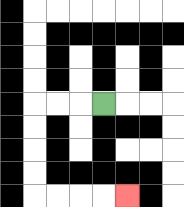{'start': '[4, 4]', 'end': '[5, 8]', 'path_directions': 'L,L,L,D,D,D,D,R,R,R,R', 'path_coordinates': '[[4, 4], [3, 4], [2, 4], [1, 4], [1, 5], [1, 6], [1, 7], [1, 8], [2, 8], [3, 8], [4, 8], [5, 8]]'}